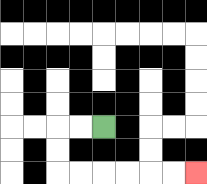{'start': '[4, 5]', 'end': '[8, 7]', 'path_directions': 'L,L,D,D,R,R,R,R,R,R', 'path_coordinates': '[[4, 5], [3, 5], [2, 5], [2, 6], [2, 7], [3, 7], [4, 7], [5, 7], [6, 7], [7, 7], [8, 7]]'}